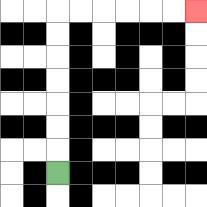{'start': '[2, 7]', 'end': '[8, 0]', 'path_directions': 'U,U,U,U,U,U,U,R,R,R,R,R,R', 'path_coordinates': '[[2, 7], [2, 6], [2, 5], [2, 4], [2, 3], [2, 2], [2, 1], [2, 0], [3, 0], [4, 0], [5, 0], [6, 0], [7, 0], [8, 0]]'}